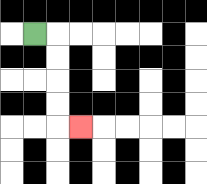{'start': '[1, 1]', 'end': '[3, 5]', 'path_directions': 'R,D,D,D,D,R', 'path_coordinates': '[[1, 1], [2, 1], [2, 2], [2, 3], [2, 4], [2, 5], [3, 5]]'}